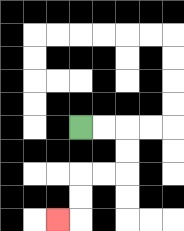{'start': '[3, 5]', 'end': '[2, 9]', 'path_directions': 'R,R,D,D,L,L,D,D,L', 'path_coordinates': '[[3, 5], [4, 5], [5, 5], [5, 6], [5, 7], [4, 7], [3, 7], [3, 8], [3, 9], [2, 9]]'}